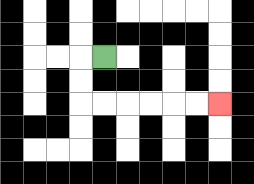{'start': '[4, 2]', 'end': '[9, 4]', 'path_directions': 'L,D,D,R,R,R,R,R,R', 'path_coordinates': '[[4, 2], [3, 2], [3, 3], [3, 4], [4, 4], [5, 4], [6, 4], [7, 4], [8, 4], [9, 4]]'}